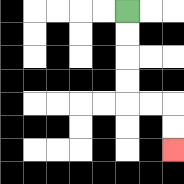{'start': '[5, 0]', 'end': '[7, 6]', 'path_directions': 'D,D,D,D,R,R,D,D', 'path_coordinates': '[[5, 0], [5, 1], [5, 2], [5, 3], [5, 4], [6, 4], [7, 4], [7, 5], [7, 6]]'}